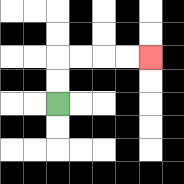{'start': '[2, 4]', 'end': '[6, 2]', 'path_directions': 'U,U,R,R,R,R', 'path_coordinates': '[[2, 4], [2, 3], [2, 2], [3, 2], [4, 2], [5, 2], [6, 2]]'}